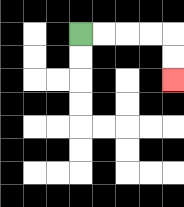{'start': '[3, 1]', 'end': '[7, 3]', 'path_directions': 'R,R,R,R,D,D', 'path_coordinates': '[[3, 1], [4, 1], [5, 1], [6, 1], [7, 1], [7, 2], [7, 3]]'}